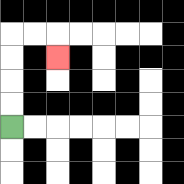{'start': '[0, 5]', 'end': '[2, 2]', 'path_directions': 'U,U,U,U,R,R,D', 'path_coordinates': '[[0, 5], [0, 4], [0, 3], [0, 2], [0, 1], [1, 1], [2, 1], [2, 2]]'}